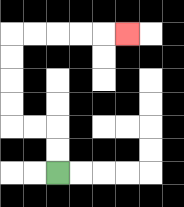{'start': '[2, 7]', 'end': '[5, 1]', 'path_directions': 'U,U,L,L,U,U,U,U,R,R,R,R,R', 'path_coordinates': '[[2, 7], [2, 6], [2, 5], [1, 5], [0, 5], [0, 4], [0, 3], [0, 2], [0, 1], [1, 1], [2, 1], [3, 1], [4, 1], [5, 1]]'}